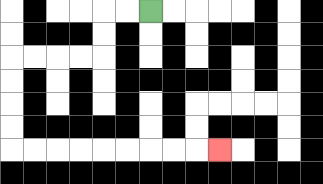{'start': '[6, 0]', 'end': '[9, 6]', 'path_directions': 'L,L,D,D,L,L,L,L,D,D,D,D,R,R,R,R,R,R,R,R,R', 'path_coordinates': '[[6, 0], [5, 0], [4, 0], [4, 1], [4, 2], [3, 2], [2, 2], [1, 2], [0, 2], [0, 3], [0, 4], [0, 5], [0, 6], [1, 6], [2, 6], [3, 6], [4, 6], [5, 6], [6, 6], [7, 6], [8, 6], [9, 6]]'}